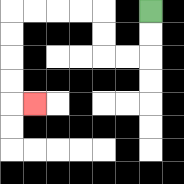{'start': '[6, 0]', 'end': '[1, 4]', 'path_directions': 'D,D,L,L,U,U,L,L,L,L,D,D,D,D,R', 'path_coordinates': '[[6, 0], [6, 1], [6, 2], [5, 2], [4, 2], [4, 1], [4, 0], [3, 0], [2, 0], [1, 0], [0, 0], [0, 1], [0, 2], [0, 3], [0, 4], [1, 4]]'}